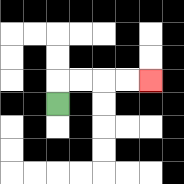{'start': '[2, 4]', 'end': '[6, 3]', 'path_directions': 'U,R,R,R,R', 'path_coordinates': '[[2, 4], [2, 3], [3, 3], [4, 3], [5, 3], [6, 3]]'}